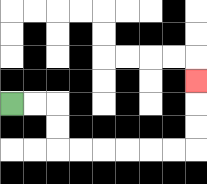{'start': '[0, 4]', 'end': '[8, 3]', 'path_directions': 'R,R,D,D,R,R,R,R,R,R,U,U,U', 'path_coordinates': '[[0, 4], [1, 4], [2, 4], [2, 5], [2, 6], [3, 6], [4, 6], [5, 6], [6, 6], [7, 6], [8, 6], [8, 5], [8, 4], [8, 3]]'}